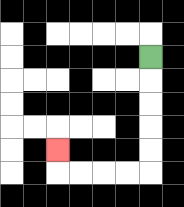{'start': '[6, 2]', 'end': '[2, 6]', 'path_directions': 'D,D,D,D,D,L,L,L,L,U', 'path_coordinates': '[[6, 2], [6, 3], [6, 4], [6, 5], [6, 6], [6, 7], [5, 7], [4, 7], [3, 7], [2, 7], [2, 6]]'}